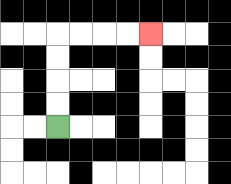{'start': '[2, 5]', 'end': '[6, 1]', 'path_directions': 'U,U,U,U,R,R,R,R', 'path_coordinates': '[[2, 5], [2, 4], [2, 3], [2, 2], [2, 1], [3, 1], [4, 1], [5, 1], [6, 1]]'}